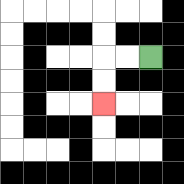{'start': '[6, 2]', 'end': '[4, 4]', 'path_directions': 'L,L,D,D', 'path_coordinates': '[[6, 2], [5, 2], [4, 2], [4, 3], [4, 4]]'}